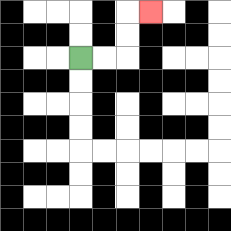{'start': '[3, 2]', 'end': '[6, 0]', 'path_directions': 'R,R,U,U,R', 'path_coordinates': '[[3, 2], [4, 2], [5, 2], [5, 1], [5, 0], [6, 0]]'}